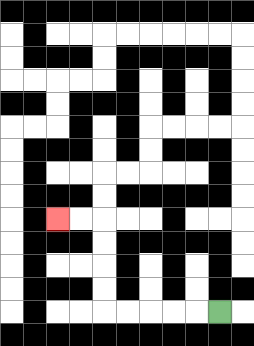{'start': '[9, 13]', 'end': '[2, 9]', 'path_directions': 'L,L,L,L,L,U,U,U,U,L,L', 'path_coordinates': '[[9, 13], [8, 13], [7, 13], [6, 13], [5, 13], [4, 13], [4, 12], [4, 11], [4, 10], [4, 9], [3, 9], [2, 9]]'}